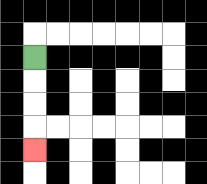{'start': '[1, 2]', 'end': '[1, 6]', 'path_directions': 'D,D,D,D', 'path_coordinates': '[[1, 2], [1, 3], [1, 4], [1, 5], [1, 6]]'}